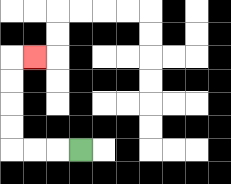{'start': '[3, 6]', 'end': '[1, 2]', 'path_directions': 'L,L,L,U,U,U,U,R', 'path_coordinates': '[[3, 6], [2, 6], [1, 6], [0, 6], [0, 5], [0, 4], [0, 3], [0, 2], [1, 2]]'}